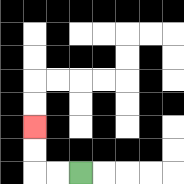{'start': '[3, 7]', 'end': '[1, 5]', 'path_directions': 'L,L,U,U', 'path_coordinates': '[[3, 7], [2, 7], [1, 7], [1, 6], [1, 5]]'}